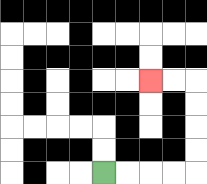{'start': '[4, 7]', 'end': '[6, 3]', 'path_directions': 'R,R,R,R,U,U,U,U,L,L', 'path_coordinates': '[[4, 7], [5, 7], [6, 7], [7, 7], [8, 7], [8, 6], [8, 5], [8, 4], [8, 3], [7, 3], [6, 3]]'}